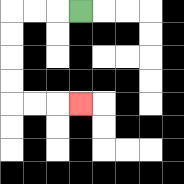{'start': '[3, 0]', 'end': '[3, 4]', 'path_directions': 'L,L,L,D,D,D,D,R,R,R', 'path_coordinates': '[[3, 0], [2, 0], [1, 0], [0, 0], [0, 1], [0, 2], [0, 3], [0, 4], [1, 4], [2, 4], [3, 4]]'}